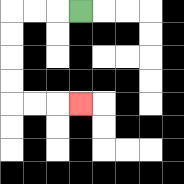{'start': '[3, 0]', 'end': '[3, 4]', 'path_directions': 'L,L,L,D,D,D,D,R,R,R', 'path_coordinates': '[[3, 0], [2, 0], [1, 0], [0, 0], [0, 1], [0, 2], [0, 3], [0, 4], [1, 4], [2, 4], [3, 4]]'}